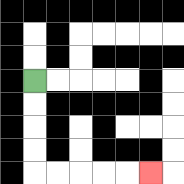{'start': '[1, 3]', 'end': '[6, 7]', 'path_directions': 'D,D,D,D,R,R,R,R,R', 'path_coordinates': '[[1, 3], [1, 4], [1, 5], [1, 6], [1, 7], [2, 7], [3, 7], [4, 7], [5, 7], [6, 7]]'}